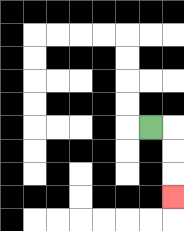{'start': '[6, 5]', 'end': '[7, 8]', 'path_directions': 'R,D,D,D', 'path_coordinates': '[[6, 5], [7, 5], [7, 6], [7, 7], [7, 8]]'}